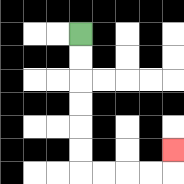{'start': '[3, 1]', 'end': '[7, 6]', 'path_directions': 'D,D,D,D,D,D,R,R,R,R,U', 'path_coordinates': '[[3, 1], [3, 2], [3, 3], [3, 4], [3, 5], [3, 6], [3, 7], [4, 7], [5, 7], [6, 7], [7, 7], [7, 6]]'}